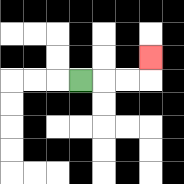{'start': '[3, 3]', 'end': '[6, 2]', 'path_directions': 'R,R,R,U', 'path_coordinates': '[[3, 3], [4, 3], [5, 3], [6, 3], [6, 2]]'}